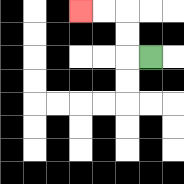{'start': '[6, 2]', 'end': '[3, 0]', 'path_directions': 'L,U,U,L,L', 'path_coordinates': '[[6, 2], [5, 2], [5, 1], [5, 0], [4, 0], [3, 0]]'}